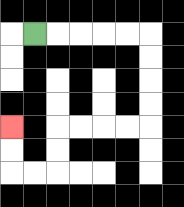{'start': '[1, 1]', 'end': '[0, 5]', 'path_directions': 'R,R,R,R,R,D,D,D,D,L,L,L,L,D,D,L,L,U,U', 'path_coordinates': '[[1, 1], [2, 1], [3, 1], [4, 1], [5, 1], [6, 1], [6, 2], [6, 3], [6, 4], [6, 5], [5, 5], [4, 5], [3, 5], [2, 5], [2, 6], [2, 7], [1, 7], [0, 7], [0, 6], [0, 5]]'}